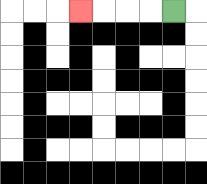{'start': '[7, 0]', 'end': '[3, 0]', 'path_directions': 'L,L,L,L', 'path_coordinates': '[[7, 0], [6, 0], [5, 0], [4, 0], [3, 0]]'}